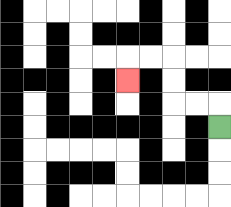{'start': '[9, 5]', 'end': '[5, 3]', 'path_directions': 'U,L,L,U,U,L,L,D', 'path_coordinates': '[[9, 5], [9, 4], [8, 4], [7, 4], [7, 3], [7, 2], [6, 2], [5, 2], [5, 3]]'}